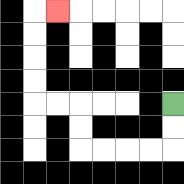{'start': '[7, 4]', 'end': '[2, 0]', 'path_directions': 'D,D,L,L,L,L,U,U,L,L,U,U,U,U,R', 'path_coordinates': '[[7, 4], [7, 5], [7, 6], [6, 6], [5, 6], [4, 6], [3, 6], [3, 5], [3, 4], [2, 4], [1, 4], [1, 3], [1, 2], [1, 1], [1, 0], [2, 0]]'}